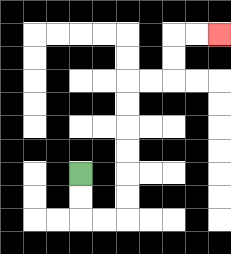{'start': '[3, 7]', 'end': '[9, 1]', 'path_directions': 'D,D,R,R,U,U,U,U,U,U,R,R,U,U,R,R', 'path_coordinates': '[[3, 7], [3, 8], [3, 9], [4, 9], [5, 9], [5, 8], [5, 7], [5, 6], [5, 5], [5, 4], [5, 3], [6, 3], [7, 3], [7, 2], [7, 1], [8, 1], [9, 1]]'}